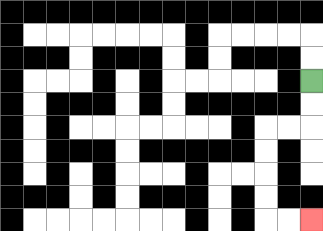{'start': '[13, 3]', 'end': '[13, 9]', 'path_directions': 'D,D,L,L,D,D,D,D,R,R', 'path_coordinates': '[[13, 3], [13, 4], [13, 5], [12, 5], [11, 5], [11, 6], [11, 7], [11, 8], [11, 9], [12, 9], [13, 9]]'}